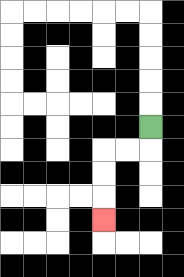{'start': '[6, 5]', 'end': '[4, 9]', 'path_directions': 'D,L,L,D,D,D', 'path_coordinates': '[[6, 5], [6, 6], [5, 6], [4, 6], [4, 7], [4, 8], [4, 9]]'}